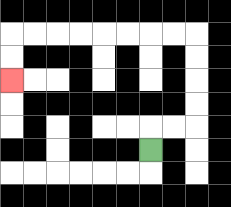{'start': '[6, 6]', 'end': '[0, 3]', 'path_directions': 'U,R,R,U,U,U,U,L,L,L,L,L,L,L,L,D,D', 'path_coordinates': '[[6, 6], [6, 5], [7, 5], [8, 5], [8, 4], [8, 3], [8, 2], [8, 1], [7, 1], [6, 1], [5, 1], [4, 1], [3, 1], [2, 1], [1, 1], [0, 1], [0, 2], [0, 3]]'}